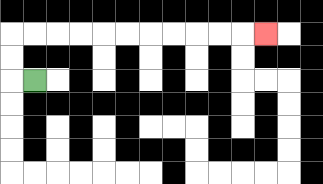{'start': '[1, 3]', 'end': '[11, 1]', 'path_directions': 'L,U,U,R,R,R,R,R,R,R,R,R,R,R', 'path_coordinates': '[[1, 3], [0, 3], [0, 2], [0, 1], [1, 1], [2, 1], [3, 1], [4, 1], [5, 1], [6, 1], [7, 1], [8, 1], [9, 1], [10, 1], [11, 1]]'}